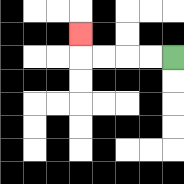{'start': '[7, 2]', 'end': '[3, 1]', 'path_directions': 'L,L,L,L,U', 'path_coordinates': '[[7, 2], [6, 2], [5, 2], [4, 2], [3, 2], [3, 1]]'}